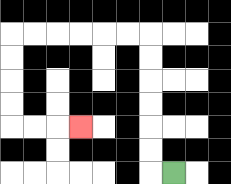{'start': '[7, 7]', 'end': '[3, 5]', 'path_directions': 'L,U,U,U,U,U,U,L,L,L,L,L,L,D,D,D,D,R,R,R', 'path_coordinates': '[[7, 7], [6, 7], [6, 6], [6, 5], [6, 4], [6, 3], [6, 2], [6, 1], [5, 1], [4, 1], [3, 1], [2, 1], [1, 1], [0, 1], [0, 2], [0, 3], [0, 4], [0, 5], [1, 5], [2, 5], [3, 5]]'}